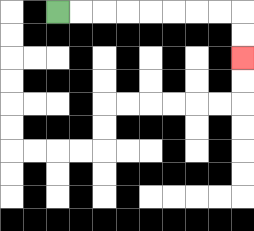{'start': '[2, 0]', 'end': '[10, 2]', 'path_directions': 'R,R,R,R,R,R,R,R,D,D', 'path_coordinates': '[[2, 0], [3, 0], [4, 0], [5, 0], [6, 0], [7, 0], [8, 0], [9, 0], [10, 0], [10, 1], [10, 2]]'}